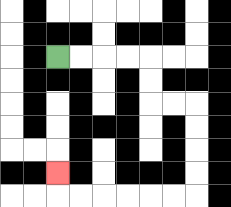{'start': '[2, 2]', 'end': '[2, 7]', 'path_directions': 'R,R,R,R,D,D,R,R,D,D,D,D,L,L,L,L,L,L,U', 'path_coordinates': '[[2, 2], [3, 2], [4, 2], [5, 2], [6, 2], [6, 3], [6, 4], [7, 4], [8, 4], [8, 5], [8, 6], [8, 7], [8, 8], [7, 8], [6, 8], [5, 8], [4, 8], [3, 8], [2, 8], [2, 7]]'}